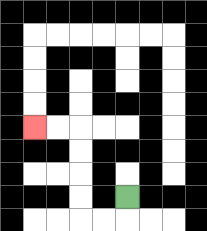{'start': '[5, 8]', 'end': '[1, 5]', 'path_directions': 'D,L,L,U,U,U,U,L,L', 'path_coordinates': '[[5, 8], [5, 9], [4, 9], [3, 9], [3, 8], [3, 7], [3, 6], [3, 5], [2, 5], [1, 5]]'}